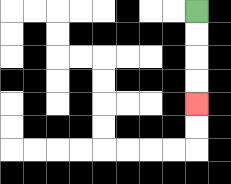{'start': '[8, 0]', 'end': '[8, 4]', 'path_directions': 'D,D,D,D', 'path_coordinates': '[[8, 0], [8, 1], [8, 2], [8, 3], [8, 4]]'}